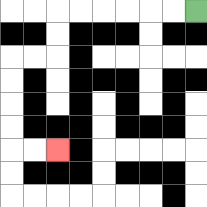{'start': '[8, 0]', 'end': '[2, 6]', 'path_directions': 'L,L,L,L,L,L,D,D,L,L,D,D,D,D,R,R', 'path_coordinates': '[[8, 0], [7, 0], [6, 0], [5, 0], [4, 0], [3, 0], [2, 0], [2, 1], [2, 2], [1, 2], [0, 2], [0, 3], [0, 4], [0, 5], [0, 6], [1, 6], [2, 6]]'}